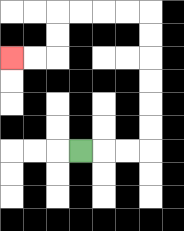{'start': '[3, 6]', 'end': '[0, 2]', 'path_directions': 'R,R,R,U,U,U,U,U,U,L,L,L,L,D,D,L,L', 'path_coordinates': '[[3, 6], [4, 6], [5, 6], [6, 6], [6, 5], [6, 4], [6, 3], [6, 2], [6, 1], [6, 0], [5, 0], [4, 0], [3, 0], [2, 0], [2, 1], [2, 2], [1, 2], [0, 2]]'}